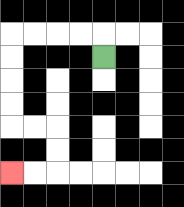{'start': '[4, 2]', 'end': '[0, 7]', 'path_directions': 'U,L,L,L,L,D,D,D,D,R,R,D,D,L,L', 'path_coordinates': '[[4, 2], [4, 1], [3, 1], [2, 1], [1, 1], [0, 1], [0, 2], [0, 3], [0, 4], [0, 5], [1, 5], [2, 5], [2, 6], [2, 7], [1, 7], [0, 7]]'}